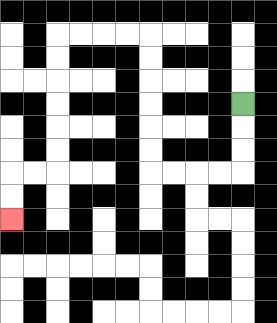{'start': '[10, 4]', 'end': '[0, 9]', 'path_directions': 'D,D,D,L,L,L,L,U,U,U,U,U,U,L,L,L,L,D,D,D,D,D,D,L,L,D,D', 'path_coordinates': '[[10, 4], [10, 5], [10, 6], [10, 7], [9, 7], [8, 7], [7, 7], [6, 7], [6, 6], [6, 5], [6, 4], [6, 3], [6, 2], [6, 1], [5, 1], [4, 1], [3, 1], [2, 1], [2, 2], [2, 3], [2, 4], [2, 5], [2, 6], [2, 7], [1, 7], [0, 7], [0, 8], [0, 9]]'}